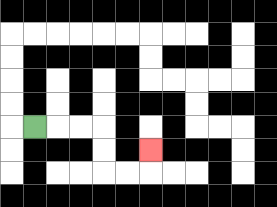{'start': '[1, 5]', 'end': '[6, 6]', 'path_directions': 'R,R,R,D,D,R,R,U', 'path_coordinates': '[[1, 5], [2, 5], [3, 5], [4, 5], [4, 6], [4, 7], [5, 7], [6, 7], [6, 6]]'}